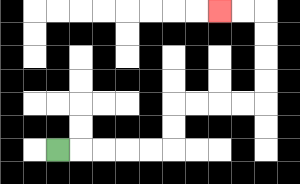{'start': '[2, 6]', 'end': '[9, 0]', 'path_directions': 'R,R,R,R,R,U,U,R,R,R,R,U,U,U,U,L,L', 'path_coordinates': '[[2, 6], [3, 6], [4, 6], [5, 6], [6, 6], [7, 6], [7, 5], [7, 4], [8, 4], [9, 4], [10, 4], [11, 4], [11, 3], [11, 2], [11, 1], [11, 0], [10, 0], [9, 0]]'}